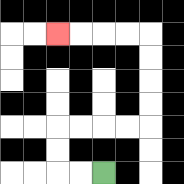{'start': '[4, 7]', 'end': '[2, 1]', 'path_directions': 'L,L,U,U,R,R,R,R,U,U,U,U,L,L,L,L', 'path_coordinates': '[[4, 7], [3, 7], [2, 7], [2, 6], [2, 5], [3, 5], [4, 5], [5, 5], [6, 5], [6, 4], [6, 3], [6, 2], [6, 1], [5, 1], [4, 1], [3, 1], [2, 1]]'}